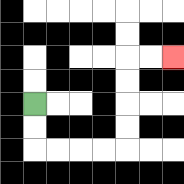{'start': '[1, 4]', 'end': '[7, 2]', 'path_directions': 'D,D,R,R,R,R,U,U,U,U,R,R', 'path_coordinates': '[[1, 4], [1, 5], [1, 6], [2, 6], [3, 6], [4, 6], [5, 6], [5, 5], [5, 4], [5, 3], [5, 2], [6, 2], [7, 2]]'}